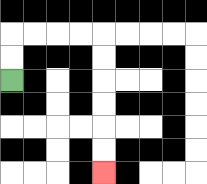{'start': '[0, 3]', 'end': '[4, 7]', 'path_directions': 'U,U,R,R,R,R,D,D,D,D,D,D', 'path_coordinates': '[[0, 3], [0, 2], [0, 1], [1, 1], [2, 1], [3, 1], [4, 1], [4, 2], [4, 3], [4, 4], [4, 5], [4, 6], [4, 7]]'}